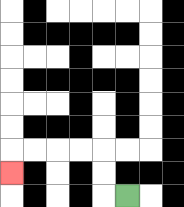{'start': '[5, 8]', 'end': '[0, 7]', 'path_directions': 'L,U,U,L,L,L,L,D', 'path_coordinates': '[[5, 8], [4, 8], [4, 7], [4, 6], [3, 6], [2, 6], [1, 6], [0, 6], [0, 7]]'}